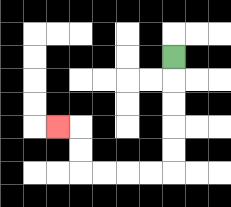{'start': '[7, 2]', 'end': '[2, 5]', 'path_directions': 'D,D,D,D,D,L,L,L,L,U,U,L', 'path_coordinates': '[[7, 2], [7, 3], [7, 4], [7, 5], [7, 6], [7, 7], [6, 7], [5, 7], [4, 7], [3, 7], [3, 6], [3, 5], [2, 5]]'}